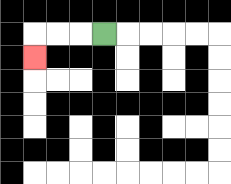{'start': '[4, 1]', 'end': '[1, 2]', 'path_directions': 'L,L,L,D', 'path_coordinates': '[[4, 1], [3, 1], [2, 1], [1, 1], [1, 2]]'}